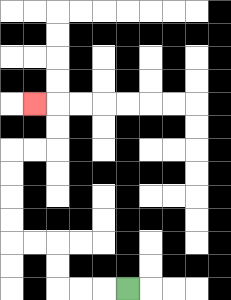{'start': '[5, 12]', 'end': '[1, 4]', 'path_directions': 'L,L,L,U,U,L,L,U,U,U,U,R,R,U,U,L', 'path_coordinates': '[[5, 12], [4, 12], [3, 12], [2, 12], [2, 11], [2, 10], [1, 10], [0, 10], [0, 9], [0, 8], [0, 7], [0, 6], [1, 6], [2, 6], [2, 5], [2, 4], [1, 4]]'}